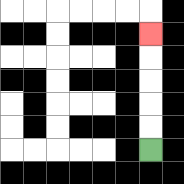{'start': '[6, 6]', 'end': '[6, 1]', 'path_directions': 'U,U,U,U,U', 'path_coordinates': '[[6, 6], [6, 5], [6, 4], [6, 3], [6, 2], [6, 1]]'}